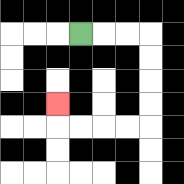{'start': '[3, 1]', 'end': '[2, 4]', 'path_directions': 'R,R,R,D,D,D,D,L,L,L,L,U', 'path_coordinates': '[[3, 1], [4, 1], [5, 1], [6, 1], [6, 2], [6, 3], [6, 4], [6, 5], [5, 5], [4, 5], [3, 5], [2, 5], [2, 4]]'}